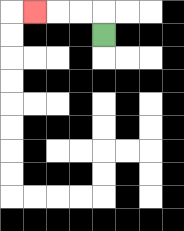{'start': '[4, 1]', 'end': '[1, 0]', 'path_directions': 'U,L,L,L', 'path_coordinates': '[[4, 1], [4, 0], [3, 0], [2, 0], [1, 0]]'}